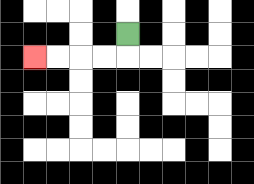{'start': '[5, 1]', 'end': '[1, 2]', 'path_directions': 'D,L,L,L,L', 'path_coordinates': '[[5, 1], [5, 2], [4, 2], [3, 2], [2, 2], [1, 2]]'}